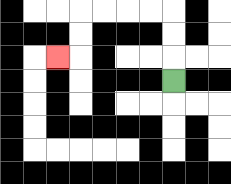{'start': '[7, 3]', 'end': '[2, 2]', 'path_directions': 'U,U,U,L,L,L,L,D,D,L', 'path_coordinates': '[[7, 3], [7, 2], [7, 1], [7, 0], [6, 0], [5, 0], [4, 0], [3, 0], [3, 1], [3, 2], [2, 2]]'}